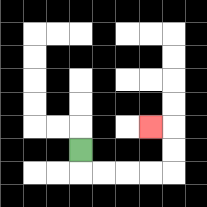{'start': '[3, 6]', 'end': '[6, 5]', 'path_directions': 'D,R,R,R,R,U,U,L', 'path_coordinates': '[[3, 6], [3, 7], [4, 7], [5, 7], [6, 7], [7, 7], [7, 6], [7, 5], [6, 5]]'}